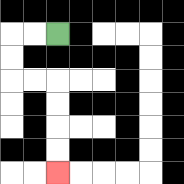{'start': '[2, 1]', 'end': '[2, 7]', 'path_directions': 'L,L,D,D,R,R,D,D,D,D', 'path_coordinates': '[[2, 1], [1, 1], [0, 1], [0, 2], [0, 3], [1, 3], [2, 3], [2, 4], [2, 5], [2, 6], [2, 7]]'}